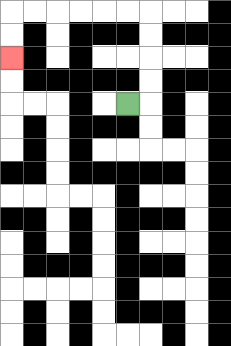{'start': '[5, 4]', 'end': '[0, 2]', 'path_directions': 'R,U,U,U,U,L,L,L,L,L,L,D,D', 'path_coordinates': '[[5, 4], [6, 4], [6, 3], [6, 2], [6, 1], [6, 0], [5, 0], [4, 0], [3, 0], [2, 0], [1, 0], [0, 0], [0, 1], [0, 2]]'}